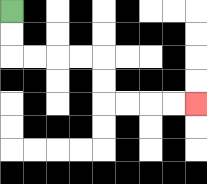{'start': '[0, 0]', 'end': '[8, 4]', 'path_directions': 'D,D,R,R,R,R,D,D,R,R,R,R', 'path_coordinates': '[[0, 0], [0, 1], [0, 2], [1, 2], [2, 2], [3, 2], [4, 2], [4, 3], [4, 4], [5, 4], [6, 4], [7, 4], [8, 4]]'}